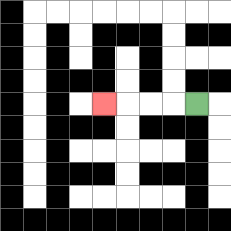{'start': '[8, 4]', 'end': '[4, 4]', 'path_directions': 'L,L,L,L', 'path_coordinates': '[[8, 4], [7, 4], [6, 4], [5, 4], [4, 4]]'}